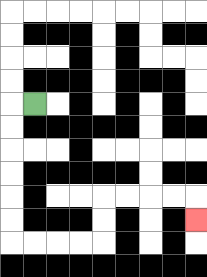{'start': '[1, 4]', 'end': '[8, 9]', 'path_directions': 'L,D,D,D,D,D,D,R,R,R,R,U,U,R,R,R,R,D', 'path_coordinates': '[[1, 4], [0, 4], [0, 5], [0, 6], [0, 7], [0, 8], [0, 9], [0, 10], [1, 10], [2, 10], [3, 10], [4, 10], [4, 9], [4, 8], [5, 8], [6, 8], [7, 8], [8, 8], [8, 9]]'}